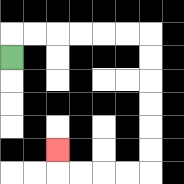{'start': '[0, 2]', 'end': '[2, 6]', 'path_directions': 'U,R,R,R,R,R,R,D,D,D,D,D,D,L,L,L,L,U', 'path_coordinates': '[[0, 2], [0, 1], [1, 1], [2, 1], [3, 1], [4, 1], [5, 1], [6, 1], [6, 2], [6, 3], [6, 4], [6, 5], [6, 6], [6, 7], [5, 7], [4, 7], [3, 7], [2, 7], [2, 6]]'}